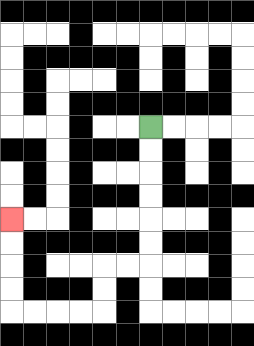{'start': '[6, 5]', 'end': '[0, 9]', 'path_directions': 'D,D,D,D,D,D,L,L,D,D,L,L,L,L,U,U,U,U', 'path_coordinates': '[[6, 5], [6, 6], [6, 7], [6, 8], [6, 9], [6, 10], [6, 11], [5, 11], [4, 11], [4, 12], [4, 13], [3, 13], [2, 13], [1, 13], [0, 13], [0, 12], [0, 11], [0, 10], [0, 9]]'}